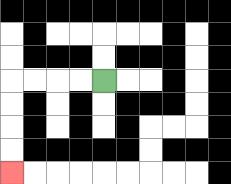{'start': '[4, 3]', 'end': '[0, 7]', 'path_directions': 'L,L,L,L,D,D,D,D', 'path_coordinates': '[[4, 3], [3, 3], [2, 3], [1, 3], [0, 3], [0, 4], [0, 5], [0, 6], [0, 7]]'}